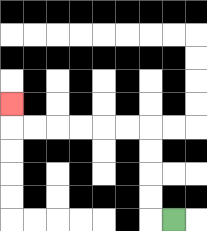{'start': '[7, 9]', 'end': '[0, 4]', 'path_directions': 'L,U,U,U,U,L,L,L,L,L,L,U', 'path_coordinates': '[[7, 9], [6, 9], [6, 8], [6, 7], [6, 6], [6, 5], [5, 5], [4, 5], [3, 5], [2, 5], [1, 5], [0, 5], [0, 4]]'}